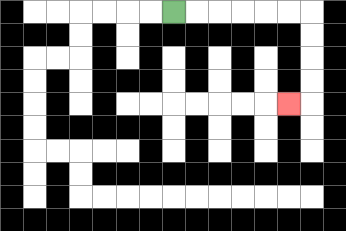{'start': '[7, 0]', 'end': '[12, 4]', 'path_directions': 'R,R,R,R,R,R,D,D,D,D,L', 'path_coordinates': '[[7, 0], [8, 0], [9, 0], [10, 0], [11, 0], [12, 0], [13, 0], [13, 1], [13, 2], [13, 3], [13, 4], [12, 4]]'}